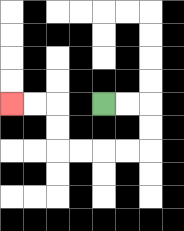{'start': '[4, 4]', 'end': '[0, 4]', 'path_directions': 'R,R,D,D,L,L,L,L,U,U,L,L', 'path_coordinates': '[[4, 4], [5, 4], [6, 4], [6, 5], [6, 6], [5, 6], [4, 6], [3, 6], [2, 6], [2, 5], [2, 4], [1, 4], [0, 4]]'}